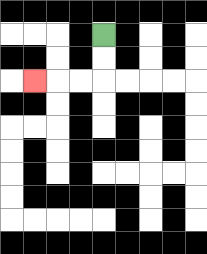{'start': '[4, 1]', 'end': '[1, 3]', 'path_directions': 'D,D,L,L,L', 'path_coordinates': '[[4, 1], [4, 2], [4, 3], [3, 3], [2, 3], [1, 3]]'}